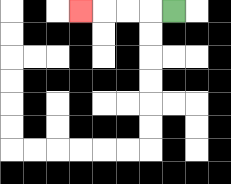{'start': '[7, 0]', 'end': '[3, 0]', 'path_directions': 'L,L,L,L', 'path_coordinates': '[[7, 0], [6, 0], [5, 0], [4, 0], [3, 0]]'}